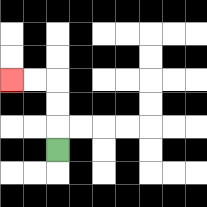{'start': '[2, 6]', 'end': '[0, 3]', 'path_directions': 'U,U,U,L,L', 'path_coordinates': '[[2, 6], [2, 5], [2, 4], [2, 3], [1, 3], [0, 3]]'}